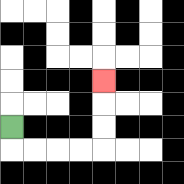{'start': '[0, 5]', 'end': '[4, 3]', 'path_directions': 'D,R,R,R,R,U,U,U', 'path_coordinates': '[[0, 5], [0, 6], [1, 6], [2, 6], [3, 6], [4, 6], [4, 5], [4, 4], [4, 3]]'}